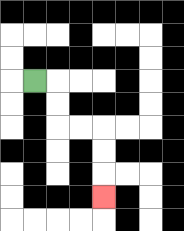{'start': '[1, 3]', 'end': '[4, 8]', 'path_directions': 'R,D,D,R,R,D,D,D', 'path_coordinates': '[[1, 3], [2, 3], [2, 4], [2, 5], [3, 5], [4, 5], [4, 6], [4, 7], [4, 8]]'}